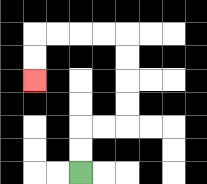{'start': '[3, 7]', 'end': '[1, 3]', 'path_directions': 'U,U,R,R,U,U,U,U,L,L,L,L,D,D', 'path_coordinates': '[[3, 7], [3, 6], [3, 5], [4, 5], [5, 5], [5, 4], [5, 3], [5, 2], [5, 1], [4, 1], [3, 1], [2, 1], [1, 1], [1, 2], [1, 3]]'}